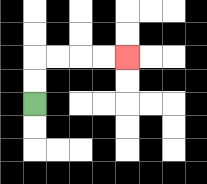{'start': '[1, 4]', 'end': '[5, 2]', 'path_directions': 'U,U,R,R,R,R', 'path_coordinates': '[[1, 4], [1, 3], [1, 2], [2, 2], [3, 2], [4, 2], [5, 2]]'}